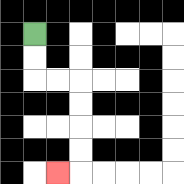{'start': '[1, 1]', 'end': '[2, 7]', 'path_directions': 'D,D,R,R,D,D,D,D,L', 'path_coordinates': '[[1, 1], [1, 2], [1, 3], [2, 3], [3, 3], [3, 4], [3, 5], [3, 6], [3, 7], [2, 7]]'}